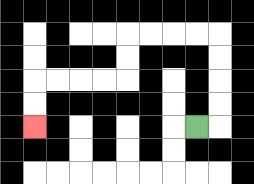{'start': '[8, 5]', 'end': '[1, 5]', 'path_directions': 'R,U,U,U,U,L,L,L,L,D,D,L,L,L,L,D,D', 'path_coordinates': '[[8, 5], [9, 5], [9, 4], [9, 3], [9, 2], [9, 1], [8, 1], [7, 1], [6, 1], [5, 1], [5, 2], [5, 3], [4, 3], [3, 3], [2, 3], [1, 3], [1, 4], [1, 5]]'}